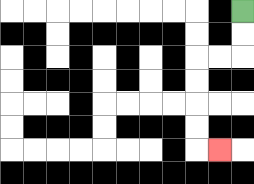{'start': '[10, 0]', 'end': '[9, 6]', 'path_directions': 'D,D,L,L,D,D,D,D,R', 'path_coordinates': '[[10, 0], [10, 1], [10, 2], [9, 2], [8, 2], [8, 3], [8, 4], [8, 5], [8, 6], [9, 6]]'}